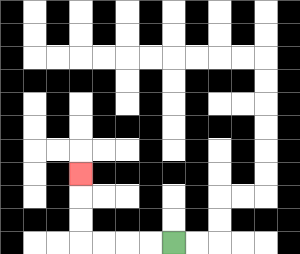{'start': '[7, 10]', 'end': '[3, 7]', 'path_directions': 'L,L,L,L,U,U,U', 'path_coordinates': '[[7, 10], [6, 10], [5, 10], [4, 10], [3, 10], [3, 9], [3, 8], [3, 7]]'}